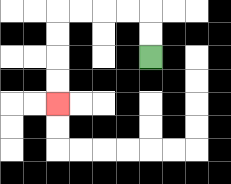{'start': '[6, 2]', 'end': '[2, 4]', 'path_directions': 'U,U,L,L,L,L,D,D,D,D', 'path_coordinates': '[[6, 2], [6, 1], [6, 0], [5, 0], [4, 0], [3, 0], [2, 0], [2, 1], [2, 2], [2, 3], [2, 4]]'}